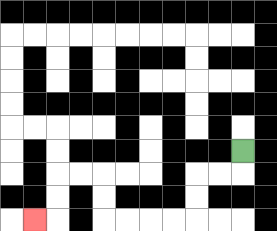{'start': '[10, 6]', 'end': '[1, 9]', 'path_directions': 'D,L,L,D,D,L,L,L,L,U,U,L,L,D,D,L', 'path_coordinates': '[[10, 6], [10, 7], [9, 7], [8, 7], [8, 8], [8, 9], [7, 9], [6, 9], [5, 9], [4, 9], [4, 8], [4, 7], [3, 7], [2, 7], [2, 8], [2, 9], [1, 9]]'}